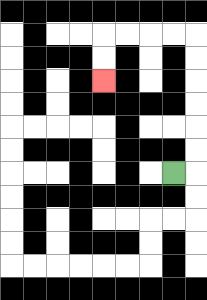{'start': '[7, 7]', 'end': '[4, 3]', 'path_directions': 'R,U,U,U,U,U,U,L,L,L,L,D,D', 'path_coordinates': '[[7, 7], [8, 7], [8, 6], [8, 5], [8, 4], [8, 3], [8, 2], [8, 1], [7, 1], [6, 1], [5, 1], [4, 1], [4, 2], [4, 3]]'}